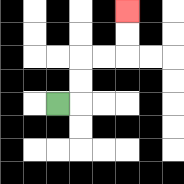{'start': '[2, 4]', 'end': '[5, 0]', 'path_directions': 'R,U,U,R,R,U,U', 'path_coordinates': '[[2, 4], [3, 4], [3, 3], [3, 2], [4, 2], [5, 2], [5, 1], [5, 0]]'}